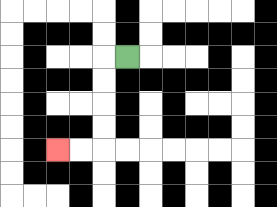{'start': '[5, 2]', 'end': '[2, 6]', 'path_directions': 'L,D,D,D,D,L,L', 'path_coordinates': '[[5, 2], [4, 2], [4, 3], [4, 4], [4, 5], [4, 6], [3, 6], [2, 6]]'}